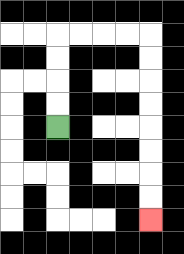{'start': '[2, 5]', 'end': '[6, 9]', 'path_directions': 'U,U,U,U,R,R,R,R,D,D,D,D,D,D,D,D', 'path_coordinates': '[[2, 5], [2, 4], [2, 3], [2, 2], [2, 1], [3, 1], [4, 1], [5, 1], [6, 1], [6, 2], [6, 3], [6, 4], [6, 5], [6, 6], [6, 7], [6, 8], [6, 9]]'}